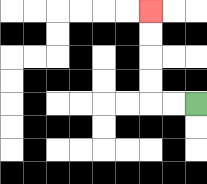{'start': '[8, 4]', 'end': '[6, 0]', 'path_directions': 'L,L,U,U,U,U', 'path_coordinates': '[[8, 4], [7, 4], [6, 4], [6, 3], [6, 2], [6, 1], [6, 0]]'}